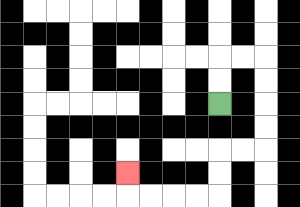{'start': '[9, 4]', 'end': '[5, 7]', 'path_directions': 'U,U,R,R,D,D,D,D,L,L,D,D,L,L,L,L,U', 'path_coordinates': '[[9, 4], [9, 3], [9, 2], [10, 2], [11, 2], [11, 3], [11, 4], [11, 5], [11, 6], [10, 6], [9, 6], [9, 7], [9, 8], [8, 8], [7, 8], [6, 8], [5, 8], [5, 7]]'}